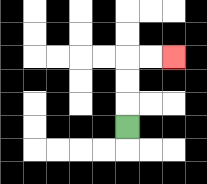{'start': '[5, 5]', 'end': '[7, 2]', 'path_directions': 'U,U,U,R,R', 'path_coordinates': '[[5, 5], [5, 4], [5, 3], [5, 2], [6, 2], [7, 2]]'}